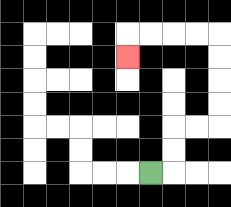{'start': '[6, 7]', 'end': '[5, 2]', 'path_directions': 'R,U,U,R,R,U,U,U,U,L,L,L,L,D', 'path_coordinates': '[[6, 7], [7, 7], [7, 6], [7, 5], [8, 5], [9, 5], [9, 4], [9, 3], [9, 2], [9, 1], [8, 1], [7, 1], [6, 1], [5, 1], [5, 2]]'}